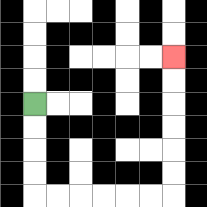{'start': '[1, 4]', 'end': '[7, 2]', 'path_directions': 'D,D,D,D,R,R,R,R,R,R,U,U,U,U,U,U', 'path_coordinates': '[[1, 4], [1, 5], [1, 6], [1, 7], [1, 8], [2, 8], [3, 8], [4, 8], [5, 8], [6, 8], [7, 8], [7, 7], [7, 6], [7, 5], [7, 4], [7, 3], [7, 2]]'}